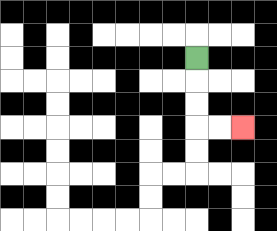{'start': '[8, 2]', 'end': '[10, 5]', 'path_directions': 'D,D,D,R,R', 'path_coordinates': '[[8, 2], [8, 3], [8, 4], [8, 5], [9, 5], [10, 5]]'}